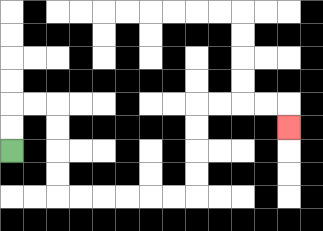{'start': '[0, 6]', 'end': '[12, 5]', 'path_directions': 'U,U,R,R,D,D,D,D,R,R,R,R,R,R,U,U,U,U,R,R,R,R,D', 'path_coordinates': '[[0, 6], [0, 5], [0, 4], [1, 4], [2, 4], [2, 5], [2, 6], [2, 7], [2, 8], [3, 8], [4, 8], [5, 8], [6, 8], [7, 8], [8, 8], [8, 7], [8, 6], [8, 5], [8, 4], [9, 4], [10, 4], [11, 4], [12, 4], [12, 5]]'}